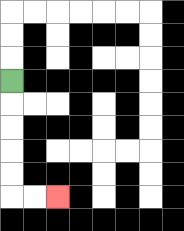{'start': '[0, 3]', 'end': '[2, 8]', 'path_directions': 'D,D,D,D,D,R,R', 'path_coordinates': '[[0, 3], [0, 4], [0, 5], [0, 6], [0, 7], [0, 8], [1, 8], [2, 8]]'}